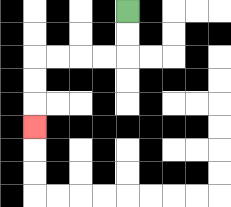{'start': '[5, 0]', 'end': '[1, 5]', 'path_directions': 'D,D,L,L,L,L,D,D,D', 'path_coordinates': '[[5, 0], [5, 1], [5, 2], [4, 2], [3, 2], [2, 2], [1, 2], [1, 3], [1, 4], [1, 5]]'}